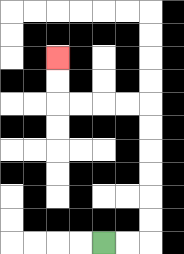{'start': '[4, 10]', 'end': '[2, 2]', 'path_directions': 'R,R,U,U,U,U,U,U,L,L,L,L,U,U', 'path_coordinates': '[[4, 10], [5, 10], [6, 10], [6, 9], [6, 8], [6, 7], [6, 6], [6, 5], [6, 4], [5, 4], [4, 4], [3, 4], [2, 4], [2, 3], [2, 2]]'}